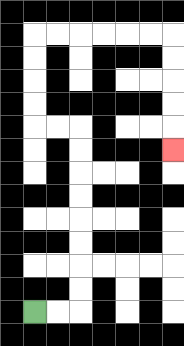{'start': '[1, 13]', 'end': '[7, 6]', 'path_directions': 'R,R,U,U,U,U,U,U,U,U,L,L,U,U,U,U,R,R,R,R,R,R,D,D,D,D,D', 'path_coordinates': '[[1, 13], [2, 13], [3, 13], [3, 12], [3, 11], [3, 10], [3, 9], [3, 8], [3, 7], [3, 6], [3, 5], [2, 5], [1, 5], [1, 4], [1, 3], [1, 2], [1, 1], [2, 1], [3, 1], [4, 1], [5, 1], [6, 1], [7, 1], [7, 2], [7, 3], [7, 4], [7, 5], [7, 6]]'}